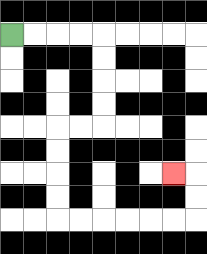{'start': '[0, 1]', 'end': '[7, 7]', 'path_directions': 'R,R,R,R,D,D,D,D,L,L,D,D,D,D,R,R,R,R,R,R,U,U,L', 'path_coordinates': '[[0, 1], [1, 1], [2, 1], [3, 1], [4, 1], [4, 2], [4, 3], [4, 4], [4, 5], [3, 5], [2, 5], [2, 6], [2, 7], [2, 8], [2, 9], [3, 9], [4, 9], [5, 9], [6, 9], [7, 9], [8, 9], [8, 8], [8, 7], [7, 7]]'}